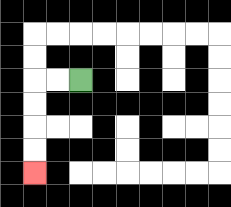{'start': '[3, 3]', 'end': '[1, 7]', 'path_directions': 'L,L,D,D,D,D', 'path_coordinates': '[[3, 3], [2, 3], [1, 3], [1, 4], [1, 5], [1, 6], [1, 7]]'}